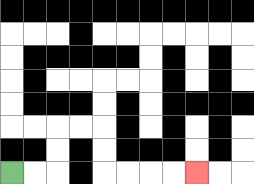{'start': '[0, 7]', 'end': '[8, 7]', 'path_directions': 'R,R,U,U,R,R,D,D,R,R,R,R', 'path_coordinates': '[[0, 7], [1, 7], [2, 7], [2, 6], [2, 5], [3, 5], [4, 5], [4, 6], [4, 7], [5, 7], [6, 7], [7, 7], [8, 7]]'}